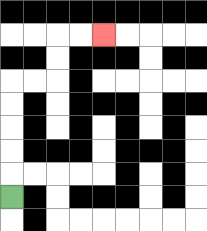{'start': '[0, 8]', 'end': '[4, 1]', 'path_directions': 'U,U,U,U,U,R,R,U,U,R,R', 'path_coordinates': '[[0, 8], [0, 7], [0, 6], [0, 5], [0, 4], [0, 3], [1, 3], [2, 3], [2, 2], [2, 1], [3, 1], [4, 1]]'}